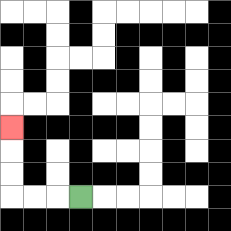{'start': '[3, 8]', 'end': '[0, 5]', 'path_directions': 'L,L,L,U,U,U', 'path_coordinates': '[[3, 8], [2, 8], [1, 8], [0, 8], [0, 7], [0, 6], [0, 5]]'}